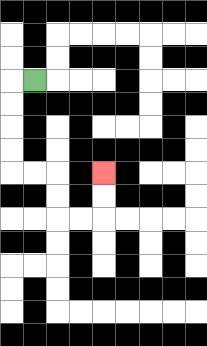{'start': '[1, 3]', 'end': '[4, 7]', 'path_directions': 'L,D,D,D,D,R,R,D,D,R,R,U,U', 'path_coordinates': '[[1, 3], [0, 3], [0, 4], [0, 5], [0, 6], [0, 7], [1, 7], [2, 7], [2, 8], [2, 9], [3, 9], [4, 9], [4, 8], [4, 7]]'}